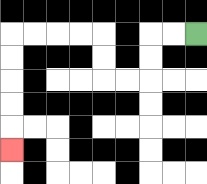{'start': '[8, 1]', 'end': '[0, 6]', 'path_directions': 'L,L,D,D,L,L,U,U,L,L,L,L,D,D,D,D,D', 'path_coordinates': '[[8, 1], [7, 1], [6, 1], [6, 2], [6, 3], [5, 3], [4, 3], [4, 2], [4, 1], [3, 1], [2, 1], [1, 1], [0, 1], [0, 2], [0, 3], [0, 4], [0, 5], [0, 6]]'}